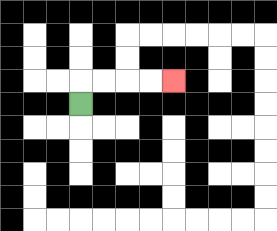{'start': '[3, 4]', 'end': '[7, 3]', 'path_directions': 'U,R,R,R,R', 'path_coordinates': '[[3, 4], [3, 3], [4, 3], [5, 3], [6, 3], [7, 3]]'}